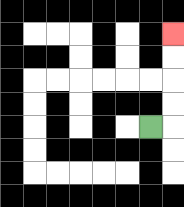{'start': '[6, 5]', 'end': '[7, 1]', 'path_directions': 'R,U,U,U,U', 'path_coordinates': '[[6, 5], [7, 5], [7, 4], [7, 3], [7, 2], [7, 1]]'}